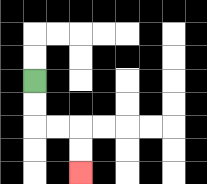{'start': '[1, 3]', 'end': '[3, 7]', 'path_directions': 'D,D,R,R,D,D', 'path_coordinates': '[[1, 3], [1, 4], [1, 5], [2, 5], [3, 5], [3, 6], [3, 7]]'}